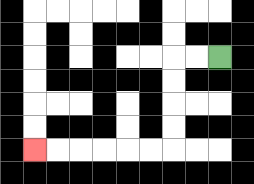{'start': '[9, 2]', 'end': '[1, 6]', 'path_directions': 'L,L,D,D,D,D,L,L,L,L,L,L', 'path_coordinates': '[[9, 2], [8, 2], [7, 2], [7, 3], [7, 4], [7, 5], [7, 6], [6, 6], [5, 6], [4, 6], [3, 6], [2, 6], [1, 6]]'}